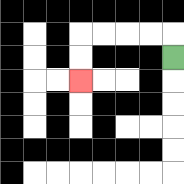{'start': '[7, 2]', 'end': '[3, 3]', 'path_directions': 'U,L,L,L,L,D,D', 'path_coordinates': '[[7, 2], [7, 1], [6, 1], [5, 1], [4, 1], [3, 1], [3, 2], [3, 3]]'}